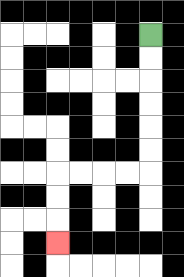{'start': '[6, 1]', 'end': '[2, 10]', 'path_directions': 'D,D,D,D,D,D,L,L,L,L,D,D,D', 'path_coordinates': '[[6, 1], [6, 2], [6, 3], [6, 4], [6, 5], [6, 6], [6, 7], [5, 7], [4, 7], [3, 7], [2, 7], [2, 8], [2, 9], [2, 10]]'}